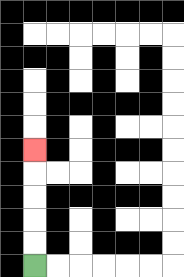{'start': '[1, 11]', 'end': '[1, 6]', 'path_directions': 'U,U,U,U,U', 'path_coordinates': '[[1, 11], [1, 10], [1, 9], [1, 8], [1, 7], [1, 6]]'}